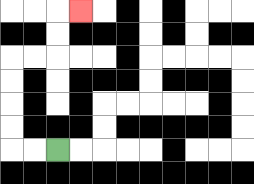{'start': '[2, 6]', 'end': '[3, 0]', 'path_directions': 'L,L,U,U,U,U,R,R,U,U,R', 'path_coordinates': '[[2, 6], [1, 6], [0, 6], [0, 5], [0, 4], [0, 3], [0, 2], [1, 2], [2, 2], [2, 1], [2, 0], [3, 0]]'}